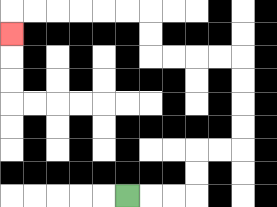{'start': '[5, 8]', 'end': '[0, 1]', 'path_directions': 'R,R,R,U,U,R,R,U,U,U,U,L,L,L,L,U,U,L,L,L,L,L,L,D', 'path_coordinates': '[[5, 8], [6, 8], [7, 8], [8, 8], [8, 7], [8, 6], [9, 6], [10, 6], [10, 5], [10, 4], [10, 3], [10, 2], [9, 2], [8, 2], [7, 2], [6, 2], [6, 1], [6, 0], [5, 0], [4, 0], [3, 0], [2, 0], [1, 0], [0, 0], [0, 1]]'}